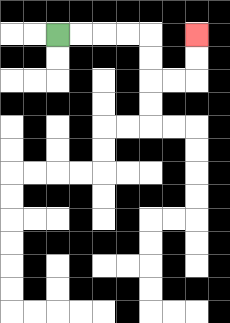{'start': '[2, 1]', 'end': '[8, 1]', 'path_directions': 'R,R,R,R,D,D,R,R,U,U', 'path_coordinates': '[[2, 1], [3, 1], [4, 1], [5, 1], [6, 1], [6, 2], [6, 3], [7, 3], [8, 3], [8, 2], [8, 1]]'}